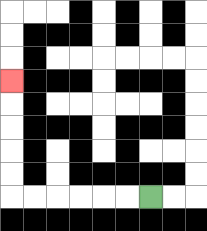{'start': '[6, 8]', 'end': '[0, 3]', 'path_directions': 'L,L,L,L,L,L,U,U,U,U,U', 'path_coordinates': '[[6, 8], [5, 8], [4, 8], [3, 8], [2, 8], [1, 8], [0, 8], [0, 7], [0, 6], [0, 5], [0, 4], [0, 3]]'}